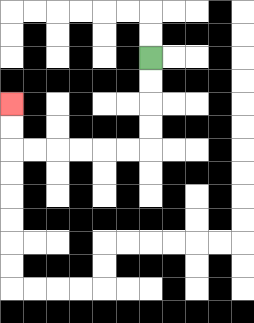{'start': '[6, 2]', 'end': '[0, 4]', 'path_directions': 'D,D,D,D,L,L,L,L,L,L,U,U', 'path_coordinates': '[[6, 2], [6, 3], [6, 4], [6, 5], [6, 6], [5, 6], [4, 6], [3, 6], [2, 6], [1, 6], [0, 6], [0, 5], [0, 4]]'}